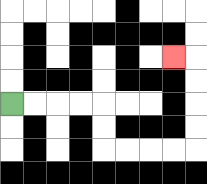{'start': '[0, 4]', 'end': '[7, 2]', 'path_directions': 'R,R,R,R,D,D,R,R,R,R,U,U,U,U,L', 'path_coordinates': '[[0, 4], [1, 4], [2, 4], [3, 4], [4, 4], [4, 5], [4, 6], [5, 6], [6, 6], [7, 6], [8, 6], [8, 5], [8, 4], [8, 3], [8, 2], [7, 2]]'}